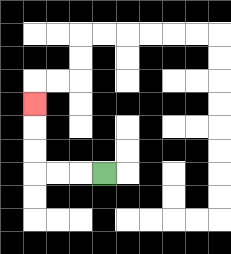{'start': '[4, 7]', 'end': '[1, 4]', 'path_directions': 'L,L,L,U,U,U', 'path_coordinates': '[[4, 7], [3, 7], [2, 7], [1, 7], [1, 6], [1, 5], [1, 4]]'}